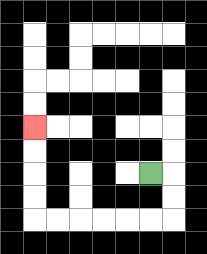{'start': '[6, 7]', 'end': '[1, 5]', 'path_directions': 'R,D,D,L,L,L,L,L,L,U,U,U,U', 'path_coordinates': '[[6, 7], [7, 7], [7, 8], [7, 9], [6, 9], [5, 9], [4, 9], [3, 9], [2, 9], [1, 9], [1, 8], [1, 7], [1, 6], [1, 5]]'}